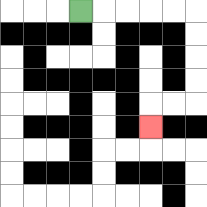{'start': '[3, 0]', 'end': '[6, 5]', 'path_directions': 'R,R,R,R,R,D,D,D,D,L,L,D', 'path_coordinates': '[[3, 0], [4, 0], [5, 0], [6, 0], [7, 0], [8, 0], [8, 1], [8, 2], [8, 3], [8, 4], [7, 4], [6, 4], [6, 5]]'}